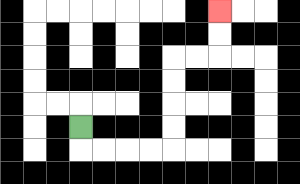{'start': '[3, 5]', 'end': '[9, 0]', 'path_directions': 'D,R,R,R,R,U,U,U,U,R,R,U,U', 'path_coordinates': '[[3, 5], [3, 6], [4, 6], [5, 6], [6, 6], [7, 6], [7, 5], [7, 4], [7, 3], [7, 2], [8, 2], [9, 2], [9, 1], [9, 0]]'}